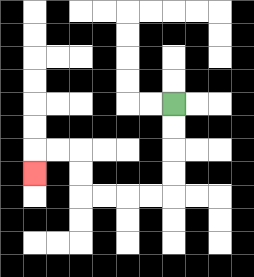{'start': '[7, 4]', 'end': '[1, 7]', 'path_directions': 'D,D,D,D,L,L,L,L,U,U,L,L,D', 'path_coordinates': '[[7, 4], [7, 5], [7, 6], [7, 7], [7, 8], [6, 8], [5, 8], [4, 8], [3, 8], [3, 7], [3, 6], [2, 6], [1, 6], [1, 7]]'}